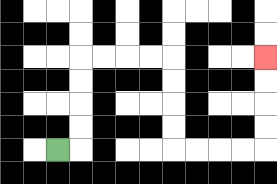{'start': '[2, 6]', 'end': '[11, 2]', 'path_directions': 'R,U,U,U,U,R,R,R,R,D,D,D,D,R,R,R,R,U,U,U,U', 'path_coordinates': '[[2, 6], [3, 6], [3, 5], [3, 4], [3, 3], [3, 2], [4, 2], [5, 2], [6, 2], [7, 2], [7, 3], [7, 4], [7, 5], [7, 6], [8, 6], [9, 6], [10, 6], [11, 6], [11, 5], [11, 4], [11, 3], [11, 2]]'}